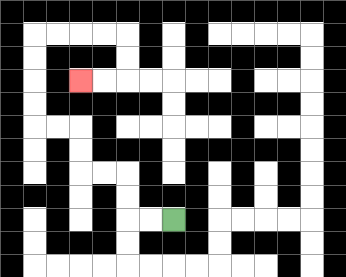{'start': '[7, 9]', 'end': '[3, 3]', 'path_directions': 'L,L,U,U,L,L,U,U,L,L,U,U,U,U,R,R,R,R,D,D,L,L', 'path_coordinates': '[[7, 9], [6, 9], [5, 9], [5, 8], [5, 7], [4, 7], [3, 7], [3, 6], [3, 5], [2, 5], [1, 5], [1, 4], [1, 3], [1, 2], [1, 1], [2, 1], [3, 1], [4, 1], [5, 1], [5, 2], [5, 3], [4, 3], [3, 3]]'}